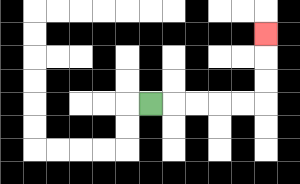{'start': '[6, 4]', 'end': '[11, 1]', 'path_directions': 'R,R,R,R,R,U,U,U', 'path_coordinates': '[[6, 4], [7, 4], [8, 4], [9, 4], [10, 4], [11, 4], [11, 3], [11, 2], [11, 1]]'}